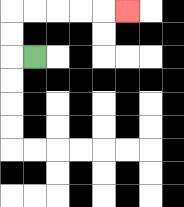{'start': '[1, 2]', 'end': '[5, 0]', 'path_directions': 'L,U,U,R,R,R,R,R', 'path_coordinates': '[[1, 2], [0, 2], [0, 1], [0, 0], [1, 0], [2, 0], [3, 0], [4, 0], [5, 0]]'}